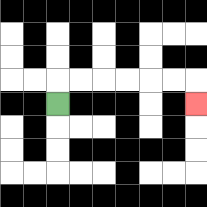{'start': '[2, 4]', 'end': '[8, 4]', 'path_directions': 'U,R,R,R,R,R,R,D', 'path_coordinates': '[[2, 4], [2, 3], [3, 3], [4, 3], [5, 3], [6, 3], [7, 3], [8, 3], [8, 4]]'}